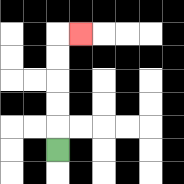{'start': '[2, 6]', 'end': '[3, 1]', 'path_directions': 'U,U,U,U,U,R', 'path_coordinates': '[[2, 6], [2, 5], [2, 4], [2, 3], [2, 2], [2, 1], [3, 1]]'}